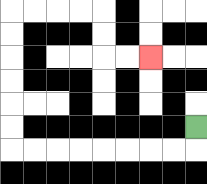{'start': '[8, 5]', 'end': '[6, 2]', 'path_directions': 'D,L,L,L,L,L,L,L,L,U,U,U,U,U,U,R,R,R,R,D,D,R,R', 'path_coordinates': '[[8, 5], [8, 6], [7, 6], [6, 6], [5, 6], [4, 6], [3, 6], [2, 6], [1, 6], [0, 6], [0, 5], [0, 4], [0, 3], [0, 2], [0, 1], [0, 0], [1, 0], [2, 0], [3, 0], [4, 0], [4, 1], [4, 2], [5, 2], [6, 2]]'}